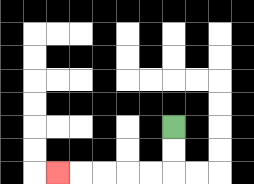{'start': '[7, 5]', 'end': '[2, 7]', 'path_directions': 'D,D,L,L,L,L,L', 'path_coordinates': '[[7, 5], [7, 6], [7, 7], [6, 7], [5, 7], [4, 7], [3, 7], [2, 7]]'}